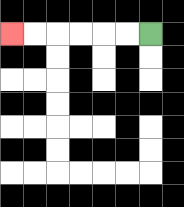{'start': '[6, 1]', 'end': '[0, 1]', 'path_directions': 'L,L,L,L,L,L', 'path_coordinates': '[[6, 1], [5, 1], [4, 1], [3, 1], [2, 1], [1, 1], [0, 1]]'}